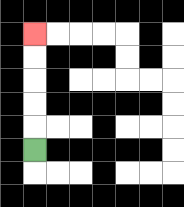{'start': '[1, 6]', 'end': '[1, 1]', 'path_directions': 'U,U,U,U,U', 'path_coordinates': '[[1, 6], [1, 5], [1, 4], [1, 3], [1, 2], [1, 1]]'}